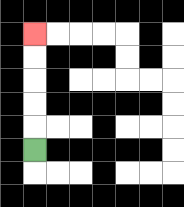{'start': '[1, 6]', 'end': '[1, 1]', 'path_directions': 'U,U,U,U,U', 'path_coordinates': '[[1, 6], [1, 5], [1, 4], [1, 3], [1, 2], [1, 1]]'}